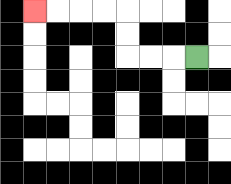{'start': '[8, 2]', 'end': '[1, 0]', 'path_directions': 'L,L,L,U,U,L,L,L,L', 'path_coordinates': '[[8, 2], [7, 2], [6, 2], [5, 2], [5, 1], [5, 0], [4, 0], [3, 0], [2, 0], [1, 0]]'}